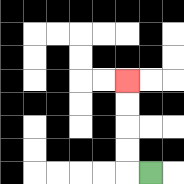{'start': '[6, 7]', 'end': '[5, 3]', 'path_directions': 'L,U,U,U,U', 'path_coordinates': '[[6, 7], [5, 7], [5, 6], [5, 5], [5, 4], [5, 3]]'}